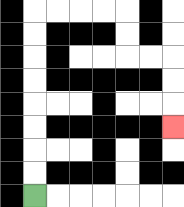{'start': '[1, 8]', 'end': '[7, 5]', 'path_directions': 'U,U,U,U,U,U,U,U,R,R,R,R,D,D,R,R,D,D,D', 'path_coordinates': '[[1, 8], [1, 7], [1, 6], [1, 5], [1, 4], [1, 3], [1, 2], [1, 1], [1, 0], [2, 0], [3, 0], [4, 0], [5, 0], [5, 1], [5, 2], [6, 2], [7, 2], [7, 3], [7, 4], [7, 5]]'}